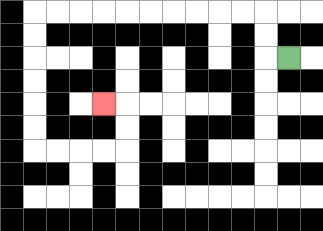{'start': '[12, 2]', 'end': '[4, 4]', 'path_directions': 'L,U,U,L,L,L,L,L,L,L,L,L,L,D,D,D,D,D,D,R,R,R,R,U,U,L', 'path_coordinates': '[[12, 2], [11, 2], [11, 1], [11, 0], [10, 0], [9, 0], [8, 0], [7, 0], [6, 0], [5, 0], [4, 0], [3, 0], [2, 0], [1, 0], [1, 1], [1, 2], [1, 3], [1, 4], [1, 5], [1, 6], [2, 6], [3, 6], [4, 6], [5, 6], [5, 5], [5, 4], [4, 4]]'}